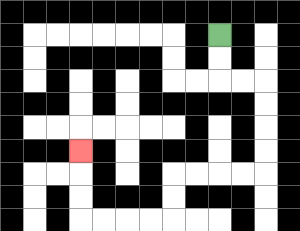{'start': '[9, 1]', 'end': '[3, 6]', 'path_directions': 'D,D,R,R,D,D,D,D,L,L,L,L,D,D,L,L,L,L,U,U,U', 'path_coordinates': '[[9, 1], [9, 2], [9, 3], [10, 3], [11, 3], [11, 4], [11, 5], [11, 6], [11, 7], [10, 7], [9, 7], [8, 7], [7, 7], [7, 8], [7, 9], [6, 9], [5, 9], [4, 9], [3, 9], [3, 8], [3, 7], [3, 6]]'}